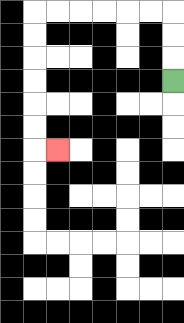{'start': '[7, 3]', 'end': '[2, 6]', 'path_directions': 'U,U,U,L,L,L,L,L,L,D,D,D,D,D,D,R', 'path_coordinates': '[[7, 3], [7, 2], [7, 1], [7, 0], [6, 0], [5, 0], [4, 0], [3, 0], [2, 0], [1, 0], [1, 1], [1, 2], [1, 3], [1, 4], [1, 5], [1, 6], [2, 6]]'}